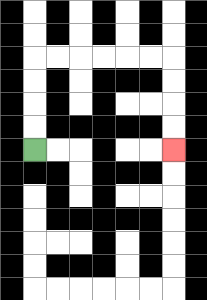{'start': '[1, 6]', 'end': '[7, 6]', 'path_directions': 'U,U,U,U,R,R,R,R,R,R,D,D,D,D', 'path_coordinates': '[[1, 6], [1, 5], [1, 4], [1, 3], [1, 2], [2, 2], [3, 2], [4, 2], [5, 2], [6, 2], [7, 2], [7, 3], [7, 4], [7, 5], [7, 6]]'}